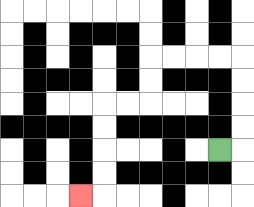{'start': '[9, 6]', 'end': '[3, 8]', 'path_directions': 'R,U,U,U,U,L,L,L,L,D,D,L,L,D,D,D,D,L', 'path_coordinates': '[[9, 6], [10, 6], [10, 5], [10, 4], [10, 3], [10, 2], [9, 2], [8, 2], [7, 2], [6, 2], [6, 3], [6, 4], [5, 4], [4, 4], [4, 5], [4, 6], [4, 7], [4, 8], [3, 8]]'}